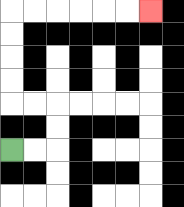{'start': '[0, 6]', 'end': '[6, 0]', 'path_directions': 'R,R,U,U,L,L,U,U,U,U,R,R,R,R,R,R', 'path_coordinates': '[[0, 6], [1, 6], [2, 6], [2, 5], [2, 4], [1, 4], [0, 4], [0, 3], [0, 2], [0, 1], [0, 0], [1, 0], [2, 0], [3, 0], [4, 0], [5, 0], [6, 0]]'}